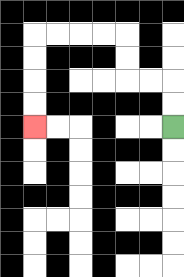{'start': '[7, 5]', 'end': '[1, 5]', 'path_directions': 'U,U,L,L,U,U,L,L,L,L,D,D,D,D', 'path_coordinates': '[[7, 5], [7, 4], [7, 3], [6, 3], [5, 3], [5, 2], [5, 1], [4, 1], [3, 1], [2, 1], [1, 1], [1, 2], [1, 3], [1, 4], [1, 5]]'}